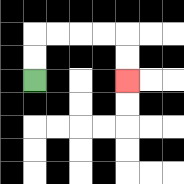{'start': '[1, 3]', 'end': '[5, 3]', 'path_directions': 'U,U,R,R,R,R,D,D', 'path_coordinates': '[[1, 3], [1, 2], [1, 1], [2, 1], [3, 1], [4, 1], [5, 1], [5, 2], [5, 3]]'}